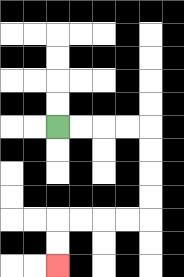{'start': '[2, 5]', 'end': '[2, 11]', 'path_directions': 'R,R,R,R,D,D,D,D,L,L,L,L,D,D', 'path_coordinates': '[[2, 5], [3, 5], [4, 5], [5, 5], [6, 5], [6, 6], [6, 7], [6, 8], [6, 9], [5, 9], [4, 9], [3, 9], [2, 9], [2, 10], [2, 11]]'}